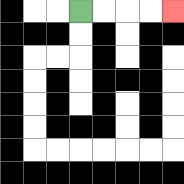{'start': '[3, 0]', 'end': '[7, 0]', 'path_directions': 'R,R,R,R', 'path_coordinates': '[[3, 0], [4, 0], [5, 0], [6, 0], [7, 0]]'}